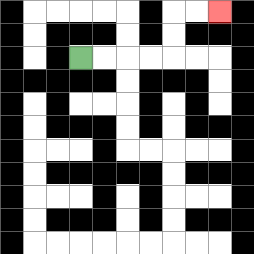{'start': '[3, 2]', 'end': '[9, 0]', 'path_directions': 'R,R,R,R,U,U,R,R', 'path_coordinates': '[[3, 2], [4, 2], [5, 2], [6, 2], [7, 2], [7, 1], [7, 0], [8, 0], [9, 0]]'}